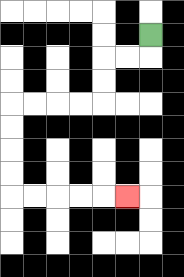{'start': '[6, 1]', 'end': '[5, 8]', 'path_directions': 'D,L,L,D,D,L,L,L,L,D,D,D,D,R,R,R,R,R', 'path_coordinates': '[[6, 1], [6, 2], [5, 2], [4, 2], [4, 3], [4, 4], [3, 4], [2, 4], [1, 4], [0, 4], [0, 5], [0, 6], [0, 7], [0, 8], [1, 8], [2, 8], [3, 8], [4, 8], [5, 8]]'}